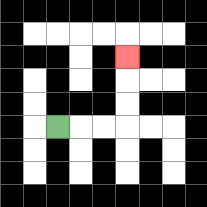{'start': '[2, 5]', 'end': '[5, 2]', 'path_directions': 'R,R,R,U,U,U', 'path_coordinates': '[[2, 5], [3, 5], [4, 5], [5, 5], [5, 4], [5, 3], [5, 2]]'}